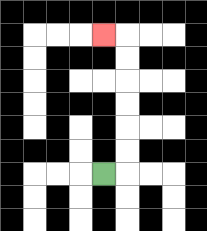{'start': '[4, 7]', 'end': '[4, 1]', 'path_directions': 'R,U,U,U,U,U,U,L', 'path_coordinates': '[[4, 7], [5, 7], [5, 6], [5, 5], [5, 4], [5, 3], [5, 2], [5, 1], [4, 1]]'}